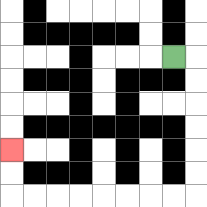{'start': '[7, 2]', 'end': '[0, 6]', 'path_directions': 'R,D,D,D,D,D,D,L,L,L,L,L,L,L,L,U,U', 'path_coordinates': '[[7, 2], [8, 2], [8, 3], [8, 4], [8, 5], [8, 6], [8, 7], [8, 8], [7, 8], [6, 8], [5, 8], [4, 8], [3, 8], [2, 8], [1, 8], [0, 8], [0, 7], [0, 6]]'}